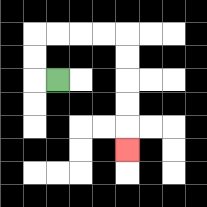{'start': '[2, 3]', 'end': '[5, 6]', 'path_directions': 'L,U,U,R,R,R,R,D,D,D,D,D', 'path_coordinates': '[[2, 3], [1, 3], [1, 2], [1, 1], [2, 1], [3, 1], [4, 1], [5, 1], [5, 2], [5, 3], [5, 4], [5, 5], [5, 6]]'}